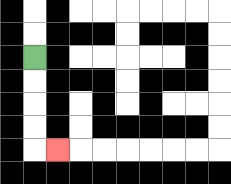{'start': '[1, 2]', 'end': '[2, 6]', 'path_directions': 'D,D,D,D,R', 'path_coordinates': '[[1, 2], [1, 3], [1, 4], [1, 5], [1, 6], [2, 6]]'}